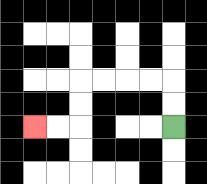{'start': '[7, 5]', 'end': '[1, 5]', 'path_directions': 'U,U,L,L,L,L,D,D,L,L', 'path_coordinates': '[[7, 5], [7, 4], [7, 3], [6, 3], [5, 3], [4, 3], [3, 3], [3, 4], [3, 5], [2, 5], [1, 5]]'}